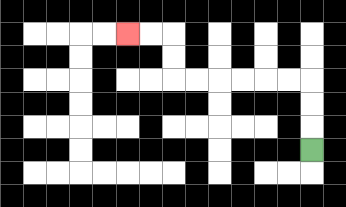{'start': '[13, 6]', 'end': '[5, 1]', 'path_directions': 'U,U,U,L,L,L,L,L,L,U,U,L,L', 'path_coordinates': '[[13, 6], [13, 5], [13, 4], [13, 3], [12, 3], [11, 3], [10, 3], [9, 3], [8, 3], [7, 3], [7, 2], [7, 1], [6, 1], [5, 1]]'}